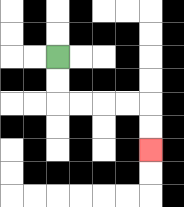{'start': '[2, 2]', 'end': '[6, 6]', 'path_directions': 'D,D,R,R,R,R,D,D', 'path_coordinates': '[[2, 2], [2, 3], [2, 4], [3, 4], [4, 4], [5, 4], [6, 4], [6, 5], [6, 6]]'}